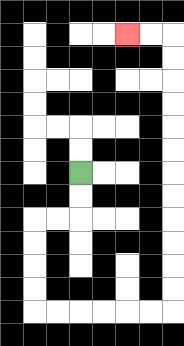{'start': '[3, 7]', 'end': '[5, 1]', 'path_directions': 'D,D,L,L,D,D,D,D,R,R,R,R,R,R,U,U,U,U,U,U,U,U,U,U,U,U,L,L', 'path_coordinates': '[[3, 7], [3, 8], [3, 9], [2, 9], [1, 9], [1, 10], [1, 11], [1, 12], [1, 13], [2, 13], [3, 13], [4, 13], [5, 13], [6, 13], [7, 13], [7, 12], [7, 11], [7, 10], [7, 9], [7, 8], [7, 7], [7, 6], [7, 5], [7, 4], [7, 3], [7, 2], [7, 1], [6, 1], [5, 1]]'}